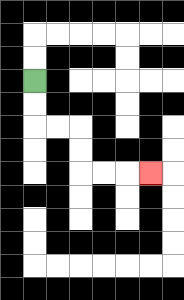{'start': '[1, 3]', 'end': '[6, 7]', 'path_directions': 'D,D,R,R,D,D,R,R,R', 'path_coordinates': '[[1, 3], [1, 4], [1, 5], [2, 5], [3, 5], [3, 6], [3, 7], [4, 7], [5, 7], [6, 7]]'}